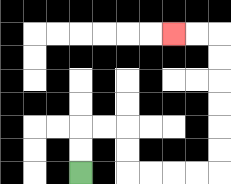{'start': '[3, 7]', 'end': '[7, 1]', 'path_directions': 'U,U,R,R,D,D,R,R,R,R,U,U,U,U,U,U,L,L', 'path_coordinates': '[[3, 7], [3, 6], [3, 5], [4, 5], [5, 5], [5, 6], [5, 7], [6, 7], [7, 7], [8, 7], [9, 7], [9, 6], [9, 5], [9, 4], [9, 3], [9, 2], [9, 1], [8, 1], [7, 1]]'}